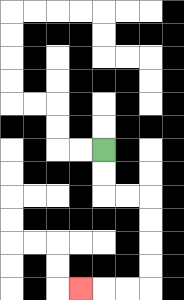{'start': '[4, 6]', 'end': '[3, 12]', 'path_directions': 'D,D,R,R,D,D,D,D,L,L,L', 'path_coordinates': '[[4, 6], [4, 7], [4, 8], [5, 8], [6, 8], [6, 9], [6, 10], [6, 11], [6, 12], [5, 12], [4, 12], [3, 12]]'}